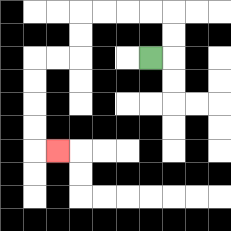{'start': '[6, 2]', 'end': '[2, 6]', 'path_directions': 'R,U,U,L,L,L,L,D,D,L,L,D,D,D,D,R', 'path_coordinates': '[[6, 2], [7, 2], [7, 1], [7, 0], [6, 0], [5, 0], [4, 0], [3, 0], [3, 1], [3, 2], [2, 2], [1, 2], [1, 3], [1, 4], [1, 5], [1, 6], [2, 6]]'}